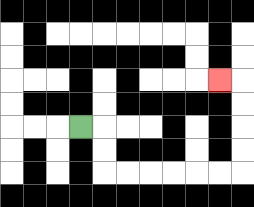{'start': '[3, 5]', 'end': '[9, 3]', 'path_directions': 'R,D,D,R,R,R,R,R,R,U,U,U,U,L', 'path_coordinates': '[[3, 5], [4, 5], [4, 6], [4, 7], [5, 7], [6, 7], [7, 7], [8, 7], [9, 7], [10, 7], [10, 6], [10, 5], [10, 4], [10, 3], [9, 3]]'}